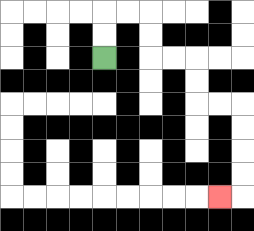{'start': '[4, 2]', 'end': '[9, 8]', 'path_directions': 'U,U,R,R,D,D,R,R,D,D,R,R,D,D,D,D,L', 'path_coordinates': '[[4, 2], [4, 1], [4, 0], [5, 0], [6, 0], [6, 1], [6, 2], [7, 2], [8, 2], [8, 3], [8, 4], [9, 4], [10, 4], [10, 5], [10, 6], [10, 7], [10, 8], [9, 8]]'}